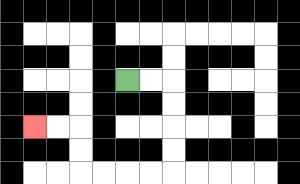{'start': '[5, 3]', 'end': '[1, 5]', 'path_directions': 'R,R,D,D,D,D,L,L,L,L,U,U,L,L', 'path_coordinates': '[[5, 3], [6, 3], [7, 3], [7, 4], [7, 5], [7, 6], [7, 7], [6, 7], [5, 7], [4, 7], [3, 7], [3, 6], [3, 5], [2, 5], [1, 5]]'}